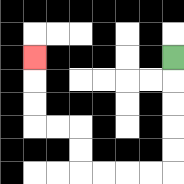{'start': '[7, 2]', 'end': '[1, 2]', 'path_directions': 'D,D,D,D,D,L,L,L,L,U,U,L,L,U,U,U', 'path_coordinates': '[[7, 2], [7, 3], [7, 4], [7, 5], [7, 6], [7, 7], [6, 7], [5, 7], [4, 7], [3, 7], [3, 6], [3, 5], [2, 5], [1, 5], [1, 4], [1, 3], [1, 2]]'}